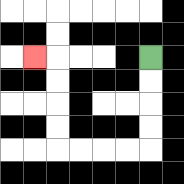{'start': '[6, 2]', 'end': '[1, 2]', 'path_directions': 'D,D,D,D,L,L,L,L,U,U,U,U,L', 'path_coordinates': '[[6, 2], [6, 3], [6, 4], [6, 5], [6, 6], [5, 6], [4, 6], [3, 6], [2, 6], [2, 5], [2, 4], [2, 3], [2, 2], [1, 2]]'}